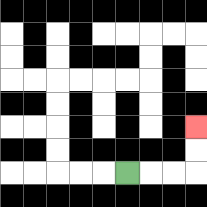{'start': '[5, 7]', 'end': '[8, 5]', 'path_directions': 'R,R,R,U,U', 'path_coordinates': '[[5, 7], [6, 7], [7, 7], [8, 7], [8, 6], [8, 5]]'}